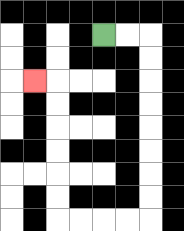{'start': '[4, 1]', 'end': '[1, 3]', 'path_directions': 'R,R,D,D,D,D,D,D,D,D,L,L,L,L,U,U,U,U,U,U,L', 'path_coordinates': '[[4, 1], [5, 1], [6, 1], [6, 2], [6, 3], [6, 4], [6, 5], [6, 6], [6, 7], [6, 8], [6, 9], [5, 9], [4, 9], [3, 9], [2, 9], [2, 8], [2, 7], [2, 6], [2, 5], [2, 4], [2, 3], [1, 3]]'}